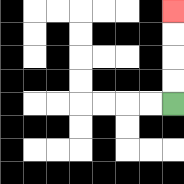{'start': '[7, 4]', 'end': '[7, 0]', 'path_directions': 'U,U,U,U', 'path_coordinates': '[[7, 4], [7, 3], [7, 2], [7, 1], [7, 0]]'}